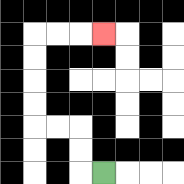{'start': '[4, 7]', 'end': '[4, 1]', 'path_directions': 'L,U,U,L,L,U,U,U,U,R,R,R', 'path_coordinates': '[[4, 7], [3, 7], [3, 6], [3, 5], [2, 5], [1, 5], [1, 4], [1, 3], [1, 2], [1, 1], [2, 1], [3, 1], [4, 1]]'}